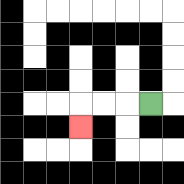{'start': '[6, 4]', 'end': '[3, 5]', 'path_directions': 'L,L,L,D', 'path_coordinates': '[[6, 4], [5, 4], [4, 4], [3, 4], [3, 5]]'}